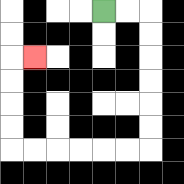{'start': '[4, 0]', 'end': '[1, 2]', 'path_directions': 'R,R,D,D,D,D,D,D,L,L,L,L,L,L,U,U,U,U,R', 'path_coordinates': '[[4, 0], [5, 0], [6, 0], [6, 1], [6, 2], [6, 3], [6, 4], [6, 5], [6, 6], [5, 6], [4, 6], [3, 6], [2, 6], [1, 6], [0, 6], [0, 5], [0, 4], [0, 3], [0, 2], [1, 2]]'}